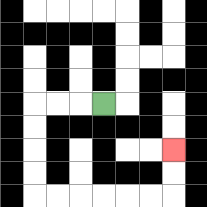{'start': '[4, 4]', 'end': '[7, 6]', 'path_directions': 'L,L,L,D,D,D,D,R,R,R,R,R,R,U,U', 'path_coordinates': '[[4, 4], [3, 4], [2, 4], [1, 4], [1, 5], [1, 6], [1, 7], [1, 8], [2, 8], [3, 8], [4, 8], [5, 8], [6, 8], [7, 8], [7, 7], [7, 6]]'}